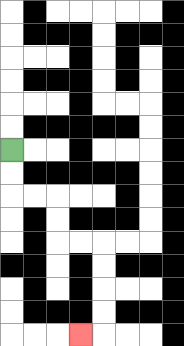{'start': '[0, 6]', 'end': '[3, 14]', 'path_directions': 'D,D,R,R,D,D,R,R,D,D,D,D,L', 'path_coordinates': '[[0, 6], [0, 7], [0, 8], [1, 8], [2, 8], [2, 9], [2, 10], [3, 10], [4, 10], [4, 11], [4, 12], [4, 13], [4, 14], [3, 14]]'}